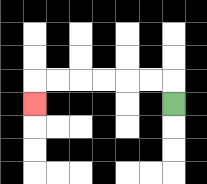{'start': '[7, 4]', 'end': '[1, 4]', 'path_directions': 'U,L,L,L,L,L,L,D', 'path_coordinates': '[[7, 4], [7, 3], [6, 3], [5, 3], [4, 3], [3, 3], [2, 3], [1, 3], [1, 4]]'}